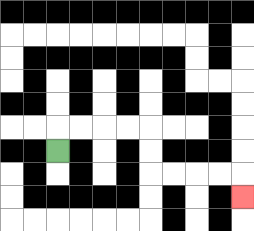{'start': '[2, 6]', 'end': '[10, 8]', 'path_directions': 'U,R,R,R,R,D,D,R,R,R,R,D', 'path_coordinates': '[[2, 6], [2, 5], [3, 5], [4, 5], [5, 5], [6, 5], [6, 6], [6, 7], [7, 7], [8, 7], [9, 7], [10, 7], [10, 8]]'}